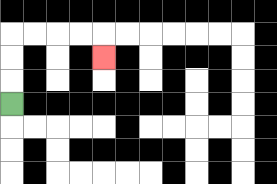{'start': '[0, 4]', 'end': '[4, 2]', 'path_directions': 'U,U,U,R,R,R,R,D', 'path_coordinates': '[[0, 4], [0, 3], [0, 2], [0, 1], [1, 1], [2, 1], [3, 1], [4, 1], [4, 2]]'}